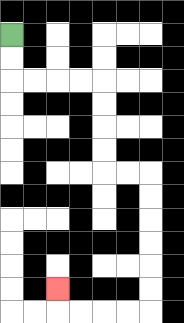{'start': '[0, 1]', 'end': '[2, 12]', 'path_directions': 'D,D,R,R,R,R,D,D,D,D,R,R,D,D,D,D,D,D,L,L,L,L,U', 'path_coordinates': '[[0, 1], [0, 2], [0, 3], [1, 3], [2, 3], [3, 3], [4, 3], [4, 4], [4, 5], [4, 6], [4, 7], [5, 7], [6, 7], [6, 8], [6, 9], [6, 10], [6, 11], [6, 12], [6, 13], [5, 13], [4, 13], [3, 13], [2, 13], [2, 12]]'}